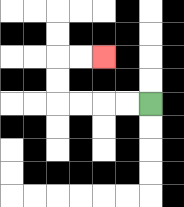{'start': '[6, 4]', 'end': '[4, 2]', 'path_directions': 'L,L,L,L,U,U,R,R', 'path_coordinates': '[[6, 4], [5, 4], [4, 4], [3, 4], [2, 4], [2, 3], [2, 2], [3, 2], [4, 2]]'}